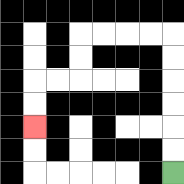{'start': '[7, 7]', 'end': '[1, 5]', 'path_directions': 'U,U,U,U,U,U,L,L,L,L,D,D,L,L,D,D', 'path_coordinates': '[[7, 7], [7, 6], [7, 5], [7, 4], [7, 3], [7, 2], [7, 1], [6, 1], [5, 1], [4, 1], [3, 1], [3, 2], [3, 3], [2, 3], [1, 3], [1, 4], [1, 5]]'}